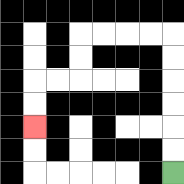{'start': '[7, 7]', 'end': '[1, 5]', 'path_directions': 'U,U,U,U,U,U,L,L,L,L,D,D,L,L,D,D', 'path_coordinates': '[[7, 7], [7, 6], [7, 5], [7, 4], [7, 3], [7, 2], [7, 1], [6, 1], [5, 1], [4, 1], [3, 1], [3, 2], [3, 3], [2, 3], [1, 3], [1, 4], [1, 5]]'}